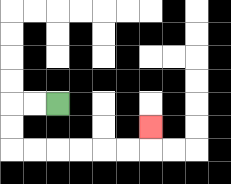{'start': '[2, 4]', 'end': '[6, 5]', 'path_directions': 'L,L,D,D,R,R,R,R,R,R,U', 'path_coordinates': '[[2, 4], [1, 4], [0, 4], [0, 5], [0, 6], [1, 6], [2, 6], [3, 6], [4, 6], [5, 6], [6, 6], [6, 5]]'}